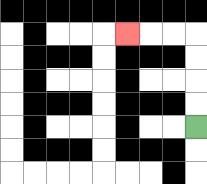{'start': '[8, 5]', 'end': '[5, 1]', 'path_directions': 'U,U,U,U,L,L,L', 'path_coordinates': '[[8, 5], [8, 4], [8, 3], [8, 2], [8, 1], [7, 1], [6, 1], [5, 1]]'}